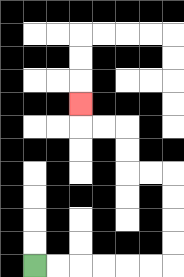{'start': '[1, 11]', 'end': '[3, 4]', 'path_directions': 'R,R,R,R,R,R,U,U,U,U,L,L,U,U,L,L,U', 'path_coordinates': '[[1, 11], [2, 11], [3, 11], [4, 11], [5, 11], [6, 11], [7, 11], [7, 10], [7, 9], [7, 8], [7, 7], [6, 7], [5, 7], [5, 6], [5, 5], [4, 5], [3, 5], [3, 4]]'}